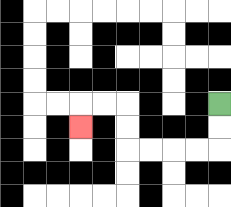{'start': '[9, 4]', 'end': '[3, 5]', 'path_directions': 'D,D,L,L,L,L,U,U,L,L,D', 'path_coordinates': '[[9, 4], [9, 5], [9, 6], [8, 6], [7, 6], [6, 6], [5, 6], [5, 5], [5, 4], [4, 4], [3, 4], [3, 5]]'}